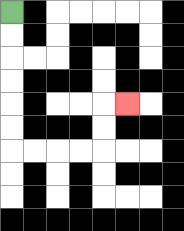{'start': '[0, 0]', 'end': '[5, 4]', 'path_directions': 'D,D,D,D,D,D,R,R,R,R,U,U,R', 'path_coordinates': '[[0, 0], [0, 1], [0, 2], [0, 3], [0, 4], [0, 5], [0, 6], [1, 6], [2, 6], [3, 6], [4, 6], [4, 5], [4, 4], [5, 4]]'}